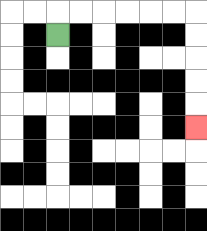{'start': '[2, 1]', 'end': '[8, 5]', 'path_directions': 'U,R,R,R,R,R,R,D,D,D,D,D', 'path_coordinates': '[[2, 1], [2, 0], [3, 0], [4, 0], [5, 0], [6, 0], [7, 0], [8, 0], [8, 1], [8, 2], [8, 3], [8, 4], [8, 5]]'}